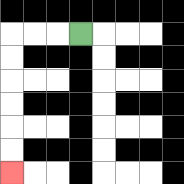{'start': '[3, 1]', 'end': '[0, 7]', 'path_directions': 'L,L,L,D,D,D,D,D,D', 'path_coordinates': '[[3, 1], [2, 1], [1, 1], [0, 1], [0, 2], [0, 3], [0, 4], [0, 5], [0, 6], [0, 7]]'}